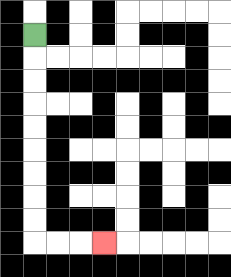{'start': '[1, 1]', 'end': '[4, 10]', 'path_directions': 'D,D,D,D,D,D,D,D,D,R,R,R', 'path_coordinates': '[[1, 1], [1, 2], [1, 3], [1, 4], [1, 5], [1, 6], [1, 7], [1, 8], [1, 9], [1, 10], [2, 10], [3, 10], [4, 10]]'}